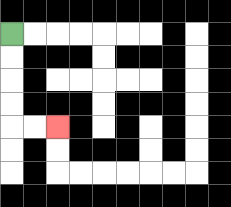{'start': '[0, 1]', 'end': '[2, 5]', 'path_directions': 'D,D,D,D,R,R', 'path_coordinates': '[[0, 1], [0, 2], [0, 3], [0, 4], [0, 5], [1, 5], [2, 5]]'}